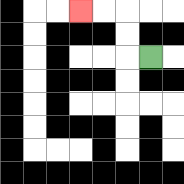{'start': '[6, 2]', 'end': '[3, 0]', 'path_directions': 'L,U,U,L,L', 'path_coordinates': '[[6, 2], [5, 2], [5, 1], [5, 0], [4, 0], [3, 0]]'}